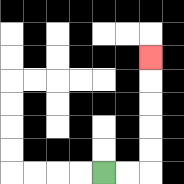{'start': '[4, 7]', 'end': '[6, 2]', 'path_directions': 'R,R,U,U,U,U,U', 'path_coordinates': '[[4, 7], [5, 7], [6, 7], [6, 6], [6, 5], [6, 4], [6, 3], [6, 2]]'}